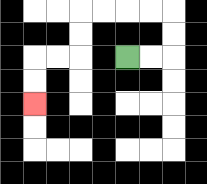{'start': '[5, 2]', 'end': '[1, 4]', 'path_directions': 'R,R,U,U,L,L,L,L,D,D,L,L,D,D', 'path_coordinates': '[[5, 2], [6, 2], [7, 2], [7, 1], [7, 0], [6, 0], [5, 0], [4, 0], [3, 0], [3, 1], [3, 2], [2, 2], [1, 2], [1, 3], [1, 4]]'}